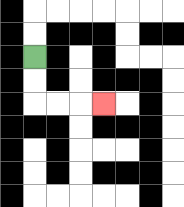{'start': '[1, 2]', 'end': '[4, 4]', 'path_directions': 'D,D,R,R,R', 'path_coordinates': '[[1, 2], [1, 3], [1, 4], [2, 4], [3, 4], [4, 4]]'}